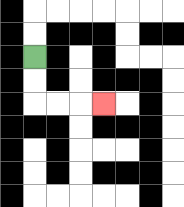{'start': '[1, 2]', 'end': '[4, 4]', 'path_directions': 'D,D,R,R,R', 'path_coordinates': '[[1, 2], [1, 3], [1, 4], [2, 4], [3, 4], [4, 4]]'}